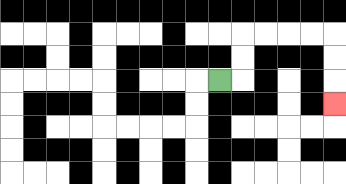{'start': '[9, 3]', 'end': '[14, 4]', 'path_directions': 'R,U,U,R,R,R,R,D,D,D', 'path_coordinates': '[[9, 3], [10, 3], [10, 2], [10, 1], [11, 1], [12, 1], [13, 1], [14, 1], [14, 2], [14, 3], [14, 4]]'}